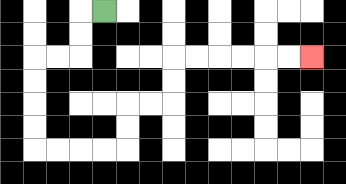{'start': '[4, 0]', 'end': '[13, 2]', 'path_directions': 'L,D,D,L,L,D,D,D,D,R,R,R,R,U,U,R,R,U,U,R,R,R,R,R,R', 'path_coordinates': '[[4, 0], [3, 0], [3, 1], [3, 2], [2, 2], [1, 2], [1, 3], [1, 4], [1, 5], [1, 6], [2, 6], [3, 6], [4, 6], [5, 6], [5, 5], [5, 4], [6, 4], [7, 4], [7, 3], [7, 2], [8, 2], [9, 2], [10, 2], [11, 2], [12, 2], [13, 2]]'}